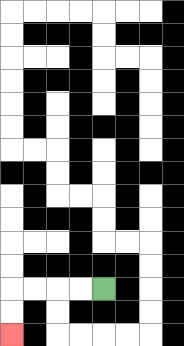{'start': '[4, 12]', 'end': '[0, 14]', 'path_directions': 'L,L,L,L,D,D', 'path_coordinates': '[[4, 12], [3, 12], [2, 12], [1, 12], [0, 12], [0, 13], [0, 14]]'}